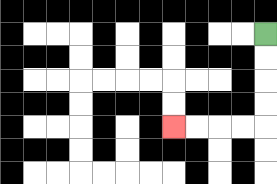{'start': '[11, 1]', 'end': '[7, 5]', 'path_directions': 'D,D,D,D,L,L,L,L', 'path_coordinates': '[[11, 1], [11, 2], [11, 3], [11, 4], [11, 5], [10, 5], [9, 5], [8, 5], [7, 5]]'}